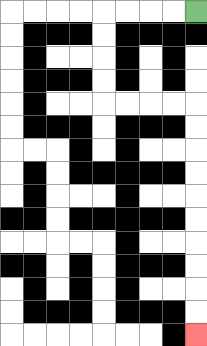{'start': '[8, 0]', 'end': '[8, 14]', 'path_directions': 'L,L,L,L,D,D,D,D,R,R,R,R,D,D,D,D,D,D,D,D,D,D', 'path_coordinates': '[[8, 0], [7, 0], [6, 0], [5, 0], [4, 0], [4, 1], [4, 2], [4, 3], [4, 4], [5, 4], [6, 4], [7, 4], [8, 4], [8, 5], [8, 6], [8, 7], [8, 8], [8, 9], [8, 10], [8, 11], [8, 12], [8, 13], [8, 14]]'}